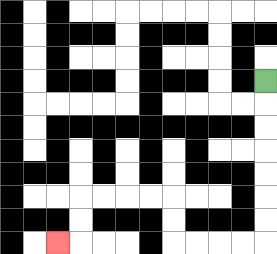{'start': '[11, 3]', 'end': '[2, 10]', 'path_directions': 'D,D,D,D,D,D,D,L,L,L,L,U,U,L,L,L,L,D,D,L', 'path_coordinates': '[[11, 3], [11, 4], [11, 5], [11, 6], [11, 7], [11, 8], [11, 9], [11, 10], [10, 10], [9, 10], [8, 10], [7, 10], [7, 9], [7, 8], [6, 8], [5, 8], [4, 8], [3, 8], [3, 9], [3, 10], [2, 10]]'}